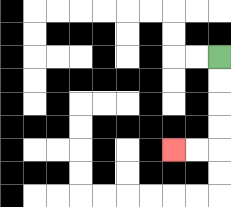{'start': '[9, 2]', 'end': '[7, 6]', 'path_directions': 'D,D,D,D,L,L', 'path_coordinates': '[[9, 2], [9, 3], [9, 4], [9, 5], [9, 6], [8, 6], [7, 6]]'}